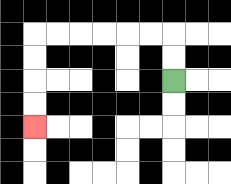{'start': '[7, 3]', 'end': '[1, 5]', 'path_directions': 'U,U,L,L,L,L,L,L,D,D,D,D', 'path_coordinates': '[[7, 3], [7, 2], [7, 1], [6, 1], [5, 1], [4, 1], [3, 1], [2, 1], [1, 1], [1, 2], [1, 3], [1, 4], [1, 5]]'}